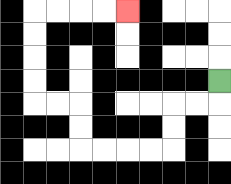{'start': '[9, 3]', 'end': '[5, 0]', 'path_directions': 'D,L,L,D,D,L,L,L,L,U,U,L,L,U,U,U,U,R,R,R,R', 'path_coordinates': '[[9, 3], [9, 4], [8, 4], [7, 4], [7, 5], [7, 6], [6, 6], [5, 6], [4, 6], [3, 6], [3, 5], [3, 4], [2, 4], [1, 4], [1, 3], [1, 2], [1, 1], [1, 0], [2, 0], [3, 0], [4, 0], [5, 0]]'}